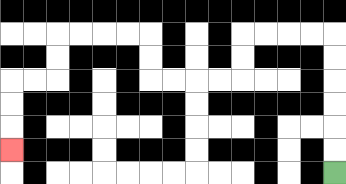{'start': '[14, 7]', 'end': '[0, 6]', 'path_directions': 'U,U,U,U,U,U,L,L,L,L,D,D,L,L,L,L,U,U,L,L,L,L,D,D,L,L,D,D,D', 'path_coordinates': '[[14, 7], [14, 6], [14, 5], [14, 4], [14, 3], [14, 2], [14, 1], [13, 1], [12, 1], [11, 1], [10, 1], [10, 2], [10, 3], [9, 3], [8, 3], [7, 3], [6, 3], [6, 2], [6, 1], [5, 1], [4, 1], [3, 1], [2, 1], [2, 2], [2, 3], [1, 3], [0, 3], [0, 4], [0, 5], [0, 6]]'}